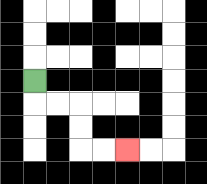{'start': '[1, 3]', 'end': '[5, 6]', 'path_directions': 'D,R,R,D,D,R,R', 'path_coordinates': '[[1, 3], [1, 4], [2, 4], [3, 4], [3, 5], [3, 6], [4, 6], [5, 6]]'}